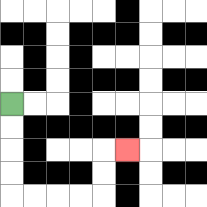{'start': '[0, 4]', 'end': '[5, 6]', 'path_directions': 'D,D,D,D,R,R,R,R,U,U,R', 'path_coordinates': '[[0, 4], [0, 5], [0, 6], [0, 7], [0, 8], [1, 8], [2, 8], [3, 8], [4, 8], [4, 7], [4, 6], [5, 6]]'}